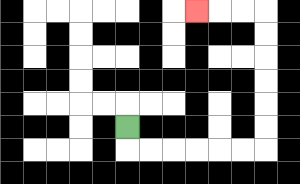{'start': '[5, 5]', 'end': '[8, 0]', 'path_directions': 'D,R,R,R,R,R,R,U,U,U,U,U,U,L,L,L', 'path_coordinates': '[[5, 5], [5, 6], [6, 6], [7, 6], [8, 6], [9, 6], [10, 6], [11, 6], [11, 5], [11, 4], [11, 3], [11, 2], [11, 1], [11, 0], [10, 0], [9, 0], [8, 0]]'}